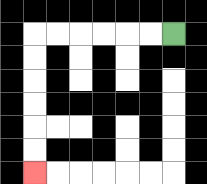{'start': '[7, 1]', 'end': '[1, 7]', 'path_directions': 'L,L,L,L,L,L,D,D,D,D,D,D', 'path_coordinates': '[[7, 1], [6, 1], [5, 1], [4, 1], [3, 1], [2, 1], [1, 1], [1, 2], [1, 3], [1, 4], [1, 5], [1, 6], [1, 7]]'}